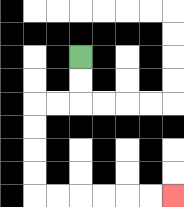{'start': '[3, 2]', 'end': '[7, 8]', 'path_directions': 'D,D,L,L,D,D,D,D,R,R,R,R,R,R', 'path_coordinates': '[[3, 2], [3, 3], [3, 4], [2, 4], [1, 4], [1, 5], [1, 6], [1, 7], [1, 8], [2, 8], [3, 8], [4, 8], [5, 8], [6, 8], [7, 8]]'}